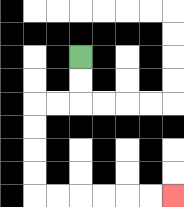{'start': '[3, 2]', 'end': '[7, 8]', 'path_directions': 'D,D,L,L,D,D,D,D,R,R,R,R,R,R', 'path_coordinates': '[[3, 2], [3, 3], [3, 4], [2, 4], [1, 4], [1, 5], [1, 6], [1, 7], [1, 8], [2, 8], [3, 8], [4, 8], [5, 8], [6, 8], [7, 8]]'}